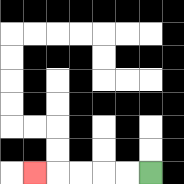{'start': '[6, 7]', 'end': '[1, 7]', 'path_directions': 'L,L,L,L,L', 'path_coordinates': '[[6, 7], [5, 7], [4, 7], [3, 7], [2, 7], [1, 7]]'}